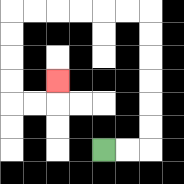{'start': '[4, 6]', 'end': '[2, 3]', 'path_directions': 'R,R,U,U,U,U,U,U,L,L,L,L,L,L,D,D,D,D,R,R,U', 'path_coordinates': '[[4, 6], [5, 6], [6, 6], [6, 5], [6, 4], [6, 3], [6, 2], [6, 1], [6, 0], [5, 0], [4, 0], [3, 0], [2, 0], [1, 0], [0, 0], [0, 1], [0, 2], [0, 3], [0, 4], [1, 4], [2, 4], [2, 3]]'}